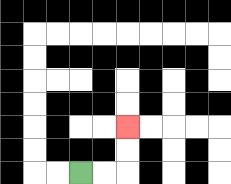{'start': '[3, 7]', 'end': '[5, 5]', 'path_directions': 'R,R,U,U', 'path_coordinates': '[[3, 7], [4, 7], [5, 7], [5, 6], [5, 5]]'}